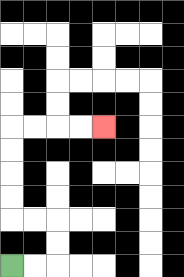{'start': '[0, 11]', 'end': '[4, 5]', 'path_directions': 'R,R,U,U,L,L,U,U,U,U,R,R,R,R', 'path_coordinates': '[[0, 11], [1, 11], [2, 11], [2, 10], [2, 9], [1, 9], [0, 9], [0, 8], [0, 7], [0, 6], [0, 5], [1, 5], [2, 5], [3, 5], [4, 5]]'}